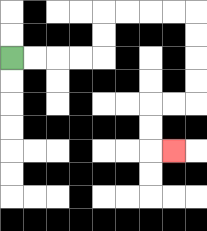{'start': '[0, 2]', 'end': '[7, 6]', 'path_directions': 'R,R,R,R,U,U,R,R,R,R,D,D,D,D,L,L,D,D,R', 'path_coordinates': '[[0, 2], [1, 2], [2, 2], [3, 2], [4, 2], [4, 1], [4, 0], [5, 0], [6, 0], [7, 0], [8, 0], [8, 1], [8, 2], [8, 3], [8, 4], [7, 4], [6, 4], [6, 5], [6, 6], [7, 6]]'}